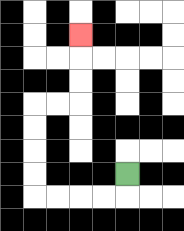{'start': '[5, 7]', 'end': '[3, 1]', 'path_directions': 'D,L,L,L,L,U,U,U,U,R,R,U,U,U', 'path_coordinates': '[[5, 7], [5, 8], [4, 8], [3, 8], [2, 8], [1, 8], [1, 7], [1, 6], [1, 5], [1, 4], [2, 4], [3, 4], [3, 3], [3, 2], [3, 1]]'}